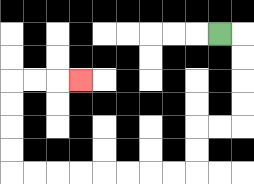{'start': '[9, 1]', 'end': '[3, 3]', 'path_directions': 'R,D,D,D,D,L,L,D,D,L,L,L,L,L,L,L,L,U,U,U,U,R,R,R', 'path_coordinates': '[[9, 1], [10, 1], [10, 2], [10, 3], [10, 4], [10, 5], [9, 5], [8, 5], [8, 6], [8, 7], [7, 7], [6, 7], [5, 7], [4, 7], [3, 7], [2, 7], [1, 7], [0, 7], [0, 6], [0, 5], [0, 4], [0, 3], [1, 3], [2, 3], [3, 3]]'}